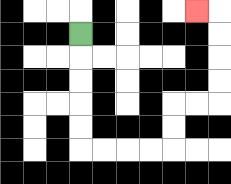{'start': '[3, 1]', 'end': '[8, 0]', 'path_directions': 'D,D,D,D,D,R,R,R,R,U,U,R,R,U,U,U,U,L', 'path_coordinates': '[[3, 1], [3, 2], [3, 3], [3, 4], [3, 5], [3, 6], [4, 6], [5, 6], [6, 6], [7, 6], [7, 5], [7, 4], [8, 4], [9, 4], [9, 3], [9, 2], [9, 1], [9, 0], [8, 0]]'}